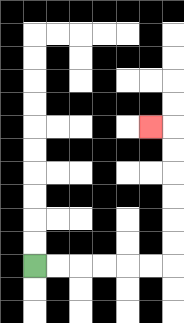{'start': '[1, 11]', 'end': '[6, 5]', 'path_directions': 'R,R,R,R,R,R,U,U,U,U,U,U,L', 'path_coordinates': '[[1, 11], [2, 11], [3, 11], [4, 11], [5, 11], [6, 11], [7, 11], [7, 10], [7, 9], [7, 8], [7, 7], [7, 6], [7, 5], [6, 5]]'}